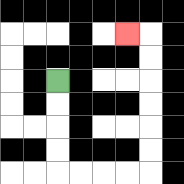{'start': '[2, 3]', 'end': '[5, 1]', 'path_directions': 'D,D,D,D,R,R,R,R,U,U,U,U,U,U,L', 'path_coordinates': '[[2, 3], [2, 4], [2, 5], [2, 6], [2, 7], [3, 7], [4, 7], [5, 7], [6, 7], [6, 6], [6, 5], [6, 4], [6, 3], [6, 2], [6, 1], [5, 1]]'}